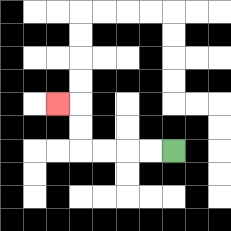{'start': '[7, 6]', 'end': '[2, 4]', 'path_directions': 'L,L,L,L,U,U,L', 'path_coordinates': '[[7, 6], [6, 6], [5, 6], [4, 6], [3, 6], [3, 5], [3, 4], [2, 4]]'}